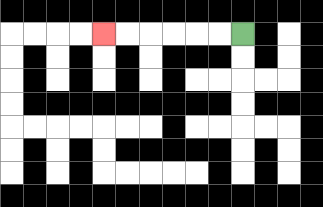{'start': '[10, 1]', 'end': '[4, 1]', 'path_directions': 'L,L,L,L,L,L', 'path_coordinates': '[[10, 1], [9, 1], [8, 1], [7, 1], [6, 1], [5, 1], [4, 1]]'}